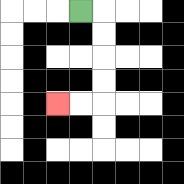{'start': '[3, 0]', 'end': '[2, 4]', 'path_directions': 'R,D,D,D,D,L,L', 'path_coordinates': '[[3, 0], [4, 0], [4, 1], [4, 2], [4, 3], [4, 4], [3, 4], [2, 4]]'}